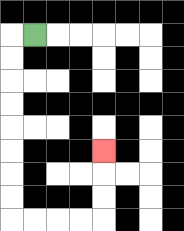{'start': '[1, 1]', 'end': '[4, 6]', 'path_directions': 'L,D,D,D,D,D,D,D,D,R,R,R,R,U,U,U', 'path_coordinates': '[[1, 1], [0, 1], [0, 2], [0, 3], [0, 4], [0, 5], [0, 6], [0, 7], [0, 8], [0, 9], [1, 9], [2, 9], [3, 9], [4, 9], [4, 8], [4, 7], [4, 6]]'}